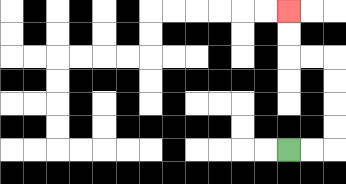{'start': '[12, 6]', 'end': '[12, 0]', 'path_directions': 'R,R,U,U,U,U,L,L,U,U', 'path_coordinates': '[[12, 6], [13, 6], [14, 6], [14, 5], [14, 4], [14, 3], [14, 2], [13, 2], [12, 2], [12, 1], [12, 0]]'}